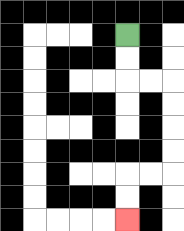{'start': '[5, 1]', 'end': '[5, 9]', 'path_directions': 'D,D,R,R,D,D,D,D,L,L,D,D', 'path_coordinates': '[[5, 1], [5, 2], [5, 3], [6, 3], [7, 3], [7, 4], [7, 5], [7, 6], [7, 7], [6, 7], [5, 7], [5, 8], [5, 9]]'}